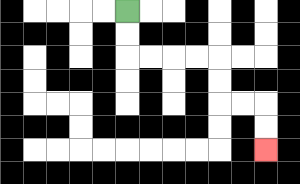{'start': '[5, 0]', 'end': '[11, 6]', 'path_directions': 'D,D,R,R,R,R,D,D,R,R,D,D', 'path_coordinates': '[[5, 0], [5, 1], [5, 2], [6, 2], [7, 2], [8, 2], [9, 2], [9, 3], [9, 4], [10, 4], [11, 4], [11, 5], [11, 6]]'}